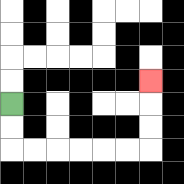{'start': '[0, 4]', 'end': '[6, 3]', 'path_directions': 'D,D,R,R,R,R,R,R,U,U,U', 'path_coordinates': '[[0, 4], [0, 5], [0, 6], [1, 6], [2, 6], [3, 6], [4, 6], [5, 6], [6, 6], [6, 5], [6, 4], [6, 3]]'}